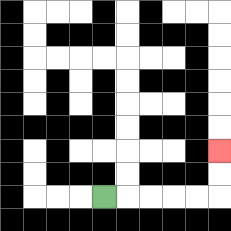{'start': '[4, 8]', 'end': '[9, 6]', 'path_directions': 'R,R,R,R,R,U,U', 'path_coordinates': '[[4, 8], [5, 8], [6, 8], [7, 8], [8, 8], [9, 8], [9, 7], [9, 6]]'}